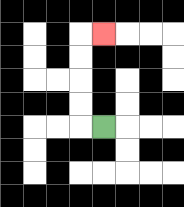{'start': '[4, 5]', 'end': '[4, 1]', 'path_directions': 'L,U,U,U,U,R', 'path_coordinates': '[[4, 5], [3, 5], [3, 4], [3, 3], [3, 2], [3, 1], [4, 1]]'}